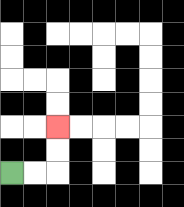{'start': '[0, 7]', 'end': '[2, 5]', 'path_directions': 'R,R,U,U', 'path_coordinates': '[[0, 7], [1, 7], [2, 7], [2, 6], [2, 5]]'}